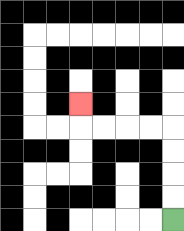{'start': '[7, 9]', 'end': '[3, 4]', 'path_directions': 'U,U,U,U,L,L,L,L,U', 'path_coordinates': '[[7, 9], [7, 8], [7, 7], [7, 6], [7, 5], [6, 5], [5, 5], [4, 5], [3, 5], [3, 4]]'}